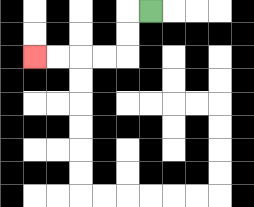{'start': '[6, 0]', 'end': '[1, 2]', 'path_directions': 'L,D,D,L,L,L,L', 'path_coordinates': '[[6, 0], [5, 0], [5, 1], [5, 2], [4, 2], [3, 2], [2, 2], [1, 2]]'}